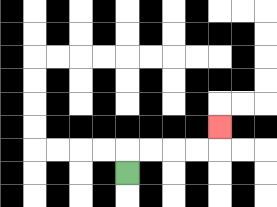{'start': '[5, 7]', 'end': '[9, 5]', 'path_directions': 'U,R,R,R,R,U', 'path_coordinates': '[[5, 7], [5, 6], [6, 6], [7, 6], [8, 6], [9, 6], [9, 5]]'}